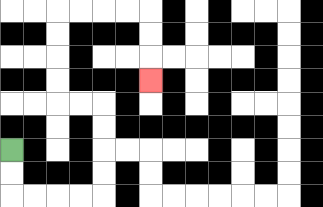{'start': '[0, 6]', 'end': '[6, 3]', 'path_directions': 'D,D,R,R,R,R,U,U,U,U,L,L,U,U,U,U,R,R,R,R,D,D,D', 'path_coordinates': '[[0, 6], [0, 7], [0, 8], [1, 8], [2, 8], [3, 8], [4, 8], [4, 7], [4, 6], [4, 5], [4, 4], [3, 4], [2, 4], [2, 3], [2, 2], [2, 1], [2, 0], [3, 0], [4, 0], [5, 0], [6, 0], [6, 1], [6, 2], [6, 3]]'}